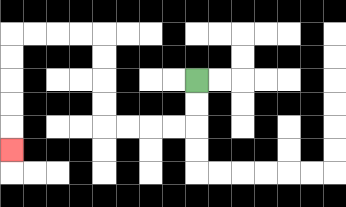{'start': '[8, 3]', 'end': '[0, 6]', 'path_directions': 'D,D,L,L,L,L,U,U,U,U,L,L,L,L,D,D,D,D,D', 'path_coordinates': '[[8, 3], [8, 4], [8, 5], [7, 5], [6, 5], [5, 5], [4, 5], [4, 4], [4, 3], [4, 2], [4, 1], [3, 1], [2, 1], [1, 1], [0, 1], [0, 2], [0, 3], [0, 4], [0, 5], [0, 6]]'}